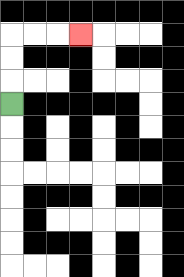{'start': '[0, 4]', 'end': '[3, 1]', 'path_directions': 'U,U,U,R,R,R', 'path_coordinates': '[[0, 4], [0, 3], [0, 2], [0, 1], [1, 1], [2, 1], [3, 1]]'}